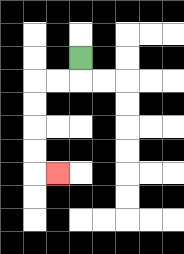{'start': '[3, 2]', 'end': '[2, 7]', 'path_directions': 'D,L,L,D,D,D,D,R', 'path_coordinates': '[[3, 2], [3, 3], [2, 3], [1, 3], [1, 4], [1, 5], [1, 6], [1, 7], [2, 7]]'}